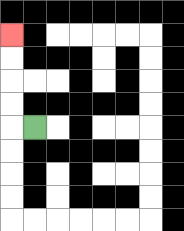{'start': '[1, 5]', 'end': '[0, 1]', 'path_directions': 'L,U,U,U,U', 'path_coordinates': '[[1, 5], [0, 5], [0, 4], [0, 3], [0, 2], [0, 1]]'}